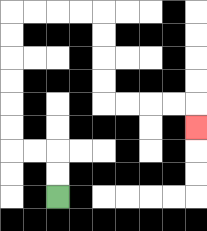{'start': '[2, 8]', 'end': '[8, 5]', 'path_directions': 'U,U,L,L,U,U,U,U,U,U,R,R,R,R,D,D,D,D,R,R,R,R,D', 'path_coordinates': '[[2, 8], [2, 7], [2, 6], [1, 6], [0, 6], [0, 5], [0, 4], [0, 3], [0, 2], [0, 1], [0, 0], [1, 0], [2, 0], [3, 0], [4, 0], [4, 1], [4, 2], [4, 3], [4, 4], [5, 4], [6, 4], [7, 4], [8, 4], [8, 5]]'}